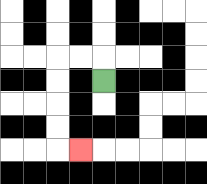{'start': '[4, 3]', 'end': '[3, 6]', 'path_directions': 'U,L,L,D,D,D,D,R', 'path_coordinates': '[[4, 3], [4, 2], [3, 2], [2, 2], [2, 3], [2, 4], [2, 5], [2, 6], [3, 6]]'}